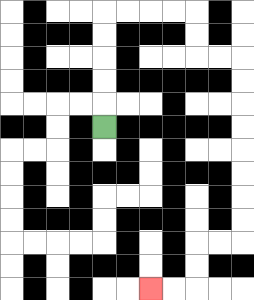{'start': '[4, 5]', 'end': '[6, 12]', 'path_directions': 'U,U,U,U,U,R,R,R,R,D,D,R,R,D,D,D,D,D,D,D,D,L,L,D,D,L,L', 'path_coordinates': '[[4, 5], [4, 4], [4, 3], [4, 2], [4, 1], [4, 0], [5, 0], [6, 0], [7, 0], [8, 0], [8, 1], [8, 2], [9, 2], [10, 2], [10, 3], [10, 4], [10, 5], [10, 6], [10, 7], [10, 8], [10, 9], [10, 10], [9, 10], [8, 10], [8, 11], [8, 12], [7, 12], [6, 12]]'}